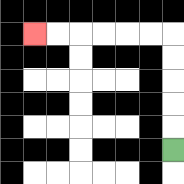{'start': '[7, 6]', 'end': '[1, 1]', 'path_directions': 'U,U,U,U,U,L,L,L,L,L,L', 'path_coordinates': '[[7, 6], [7, 5], [7, 4], [7, 3], [7, 2], [7, 1], [6, 1], [5, 1], [4, 1], [3, 1], [2, 1], [1, 1]]'}